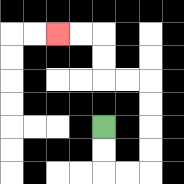{'start': '[4, 5]', 'end': '[2, 1]', 'path_directions': 'D,D,R,R,U,U,U,U,L,L,U,U,L,L', 'path_coordinates': '[[4, 5], [4, 6], [4, 7], [5, 7], [6, 7], [6, 6], [6, 5], [6, 4], [6, 3], [5, 3], [4, 3], [4, 2], [4, 1], [3, 1], [2, 1]]'}